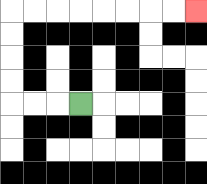{'start': '[3, 4]', 'end': '[8, 0]', 'path_directions': 'L,L,L,U,U,U,U,R,R,R,R,R,R,R,R', 'path_coordinates': '[[3, 4], [2, 4], [1, 4], [0, 4], [0, 3], [0, 2], [0, 1], [0, 0], [1, 0], [2, 0], [3, 0], [4, 0], [5, 0], [6, 0], [7, 0], [8, 0]]'}